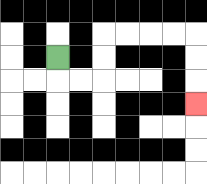{'start': '[2, 2]', 'end': '[8, 4]', 'path_directions': 'D,R,R,U,U,R,R,R,R,D,D,D', 'path_coordinates': '[[2, 2], [2, 3], [3, 3], [4, 3], [4, 2], [4, 1], [5, 1], [6, 1], [7, 1], [8, 1], [8, 2], [8, 3], [8, 4]]'}